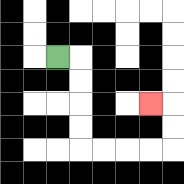{'start': '[2, 2]', 'end': '[6, 4]', 'path_directions': 'R,D,D,D,D,R,R,R,R,U,U,L', 'path_coordinates': '[[2, 2], [3, 2], [3, 3], [3, 4], [3, 5], [3, 6], [4, 6], [5, 6], [6, 6], [7, 6], [7, 5], [7, 4], [6, 4]]'}